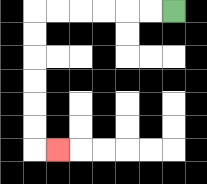{'start': '[7, 0]', 'end': '[2, 6]', 'path_directions': 'L,L,L,L,L,L,D,D,D,D,D,D,R', 'path_coordinates': '[[7, 0], [6, 0], [5, 0], [4, 0], [3, 0], [2, 0], [1, 0], [1, 1], [1, 2], [1, 3], [1, 4], [1, 5], [1, 6], [2, 6]]'}